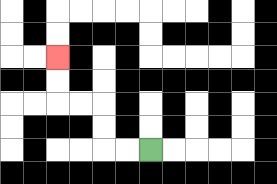{'start': '[6, 6]', 'end': '[2, 2]', 'path_directions': 'L,L,U,U,L,L,U,U', 'path_coordinates': '[[6, 6], [5, 6], [4, 6], [4, 5], [4, 4], [3, 4], [2, 4], [2, 3], [2, 2]]'}